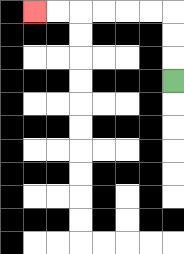{'start': '[7, 3]', 'end': '[1, 0]', 'path_directions': 'U,U,U,L,L,L,L,L,L', 'path_coordinates': '[[7, 3], [7, 2], [7, 1], [7, 0], [6, 0], [5, 0], [4, 0], [3, 0], [2, 0], [1, 0]]'}